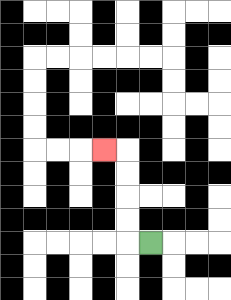{'start': '[6, 10]', 'end': '[4, 6]', 'path_directions': 'L,U,U,U,U,L', 'path_coordinates': '[[6, 10], [5, 10], [5, 9], [5, 8], [5, 7], [5, 6], [4, 6]]'}